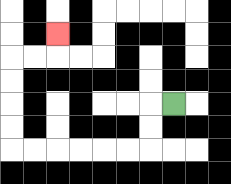{'start': '[7, 4]', 'end': '[2, 1]', 'path_directions': 'L,D,D,L,L,L,L,L,L,U,U,U,U,R,R,U', 'path_coordinates': '[[7, 4], [6, 4], [6, 5], [6, 6], [5, 6], [4, 6], [3, 6], [2, 6], [1, 6], [0, 6], [0, 5], [0, 4], [0, 3], [0, 2], [1, 2], [2, 2], [2, 1]]'}